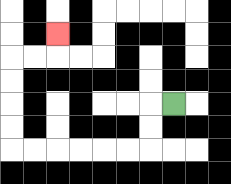{'start': '[7, 4]', 'end': '[2, 1]', 'path_directions': 'L,D,D,L,L,L,L,L,L,U,U,U,U,R,R,U', 'path_coordinates': '[[7, 4], [6, 4], [6, 5], [6, 6], [5, 6], [4, 6], [3, 6], [2, 6], [1, 6], [0, 6], [0, 5], [0, 4], [0, 3], [0, 2], [1, 2], [2, 2], [2, 1]]'}